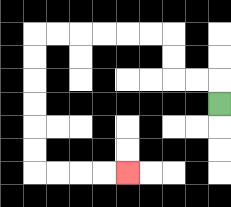{'start': '[9, 4]', 'end': '[5, 7]', 'path_directions': 'U,L,L,U,U,L,L,L,L,L,L,D,D,D,D,D,D,R,R,R,R', 'path_coordinates': '[[9, 4], [9, 3], [8, 3], [7, 3], [7, 2], [7, 1], [6, 1], [5, 1], [4, 1], [3, 1], [2, 1], [1, 1], [1, 2], [1, 3], [1, 4], [1, 5], [1, 6], [1, 7], [2, 7], [3, 7], [4, 7], [5, 7]]'}